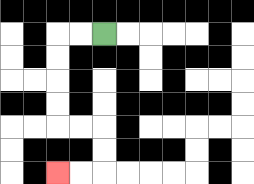{'start': '[4, 1]', 'end': '[2, 7]', 'path_directions': 'L,L,D,D,D,D,R,R,D,D,L,L', 'path_coordinates': '[[4, 1], [3, 1], [2, 1], [2, 2], [2, 3], [2, 4], [2, 5], [3, 5], [4, 5], [4, 6], [4, 7], [3, 7], [2, 7]]'}